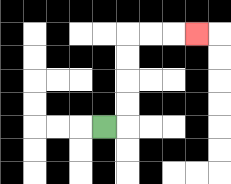{'start': '[4, 5]', 'end': '[8, 1]', 'path_directions': 'R,U,U,U,U,R,R,R', 'path_coordinates': '[[4, 5], [5, 5], [5, 4], [5, 3], [5, 2], [5, 1], [6, 1], [7, 1], [8, 1]]'}